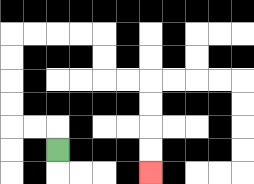{'start': '[2, 6]', 'end': '[6, 7]', 'path_directions': 'U,L,L,U,U,U,U,R,R,R,R,D,D,R,R,D,D,D,D', 'path_coordinates': '[[2, 6], [2, 5], [1, 5], [0, 5], [0, 4], [0, 3], [0, 2], [0, 1], [1, 1], [2, 1], [3, 1], [4, 1], [4, 2], [4, 3], [5, 3], [6, 3], [6, 4], [6, 5], [6, 6], [6, 7]]'}